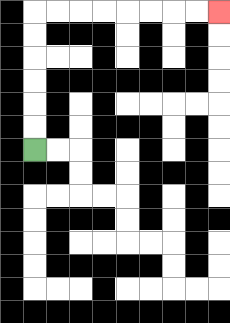{'start': '[1, 6]', 'end': '[9, 0]', 'path_directions': 'U,U,U,U,U,U,R,R,R,R,R,R,R,R', 'path_coordinates': '[[1, 6], [1, 5], [1, 4], [1, 3], [1, 2], [1, 1], [1, 0], [2, 0], [3, 0], [4, 0], [5, 0], [6, 0], [7, 0], [8, 0], [9, 0]]'}